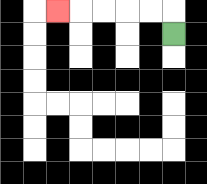{'start': '[7, 1]', 'end': '[2, 0]', 'path_directions': 'U,L,L,L,L,L', 'path_coordinates': '[[7, 1], [7, 0], [6, 0], [5, 0], [4, 0], [3, 0], [2, 0]]'}